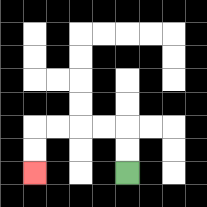{'start': '[5, 7]', 'end': '[1, 7]', 'path_directions': 'U,U,L,L,L,L,D,D', 'path_coordinates': '[[5, 7], [5, 6], [5, 5], [4, 5], [3, 5], [2, 5], [1, 5], [1, 6], [1, 7]]'}